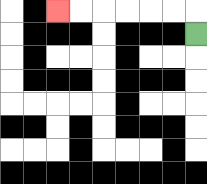{'start': '[8, 1]', 'end': '[2, 0]', 'path_directions': 'U,L,L,L,L,L,L', 'path_coordinates': '[[8, 1], [8, 0], [7, 0], [6, 0], [5, 0], [4, 0], [3, 0], [2, 0]]'}